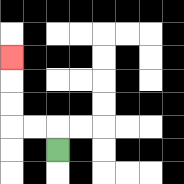{'start': '[2, 6]', 'end': '[0, 2]', 'path_directions': 'U,L,L,U,U,U', 'path_coordinates': '[[2, 6], [2, 5], [1, 5], [0, 5], [0, 4], [0, 3], [0, 2]]'}